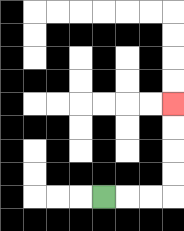{'start': '[4, 8]', 'end': '[7, 4]', 'path_directions': 'R,R,R,U,U,U,U', 'path_coordinates': '[[4, 8], [5, 8], [6, 8], [7, 8], [7, 7], [7, 6], [7, 5], [7, 4]]'}